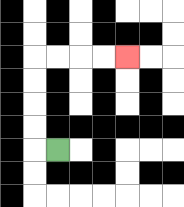{'start': '[2, 6]', 'end': '[5, 2]', 'path_directions': 'L,U,U,U,U,R,R,R,R', 'path_coordinates': '[[2, 6], [1, 6], [1, 5], [1, 4], [1, 3], [1, 2], [2, 2], [3, 2], [4, 2], [5, 2]]'}